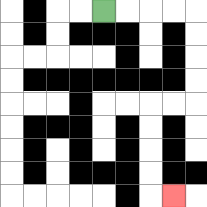{'start': '[4, 0]', 'end': '[7, 8]', 'path_directions': 'R,R,R,R,D,D,D,D,L,L,D,D,D,D,R', 'path_coordinates': '[[4, 0], [5, 0], [6, 0], [7, 0], [8, 0], [8, 1], [8, 2], [8, 3], [8, 4], [7, 4], [6, 4], [6, 5], [6, 6], [6, 7], [6, 8], [7, 8]]'}